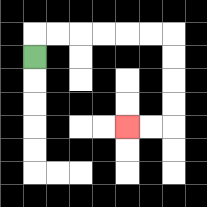{'start': '[1, 2]', 'end': '[5, 5]', 'path_directions': 'U,R,R,R,R,R,R,D,D,D,D,L,L', 'path_coordinates': '[[1, 2], [1, 1], [2, 1], [3, 1], [4, 1], [5, 1], [6, 1], [7, 1], [7, 2], [7, 3], [7, 4], [7, 5], [6, 5], [5, 5]]'}